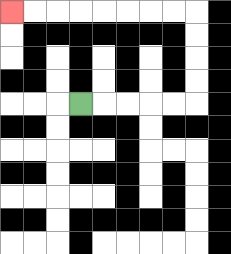{'start': '[3, 4]', 'end': '[0, 0]', 'path_directions': 'R,R,R,R,R,U,U,U,U,L,L,L,L,L,L,L,L', 'path_coordinates': '[[3, 4], [4, 4], [5, 4], [6, 4], [7, 4], [8, 4], [8, 3], [8, 2], [8, 1], [8, 0], [7, 0], [6, 0], [5, 0], [4, 0], [3, 0], [2, 0], [1, 0], [0, 0]]'}